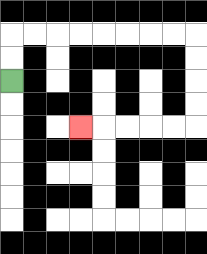{'start': '[0, 3]', 'end': '[3, 5]', 'path_directions': 'U,U,R,R,R,R,R,R,R,R,D,D,D,D,L,L,L,L,L', 'path_coordinates': '[[0, 3], [0, 2], [0, 1], [1, 1], [2, 1], [3, 1], [4, 1], [5, 1], [6, 1], [7, 1], [8, 1], [8, 2], [8, 3], [8, 4], [8, 5], [7, 5], [6, 5], [5, 5], [4, 5], [3, 5]]'}